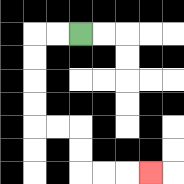{'start': '[3, 1]', 'end': '[6, 7]', 'path_directions': 'L,L,D,D,D,D,R,R,D,D,R,R,R', 'path_coordinates': '[[3, 1], [2, 1], [1, 1], [1, 2], [1, 3], [1, 4], [1, 5], [2, 5], [3, 5], [3, 6], [3, 7], [4, 7], [5, 7], [6, 7]]'}